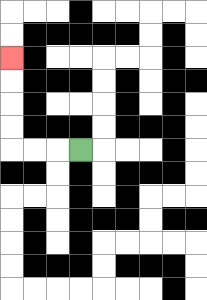{'start': '[3, 6]', 'end': '[0, 2]', 'path_directions': 'L,L,L,U,U,U,U', 'path_coordinates': '[[3, 6], [2, 6], [1, 6], [0, 6], [0, 5], [0, 4], [0, 3], [0, 2]]'}